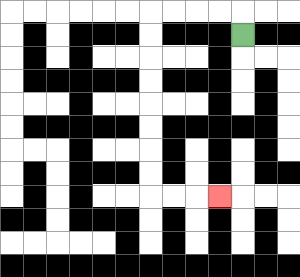{'start': '[10, 1]', 'end': '[9, 8]', 'path_directions': 'U,L,L,L,L,D,D,D,D,D,D,D,D,R,R,R', 'path_coordinates': '[[10, 1], [10, 0], [9, 0], [8, 0], [7, 0], [6, 0], [6, 1], [6, 2], [6, 3], [6, 4], [6, 5], [6, 6], [6, 7], [6, 8], [7, 8], [8, 8], [9, 8]]'}